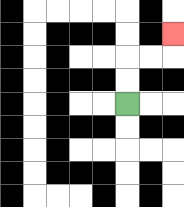{'start': '[5, 4]', 'end': '[7, 1]', 'path_directions': 'U,U,R,R,U', 'path_coordinates': '[[5, 4], [5, 3], [5, 2], [6, 2], [7, 2], [7, 1]]'}